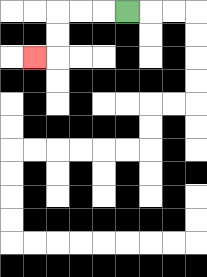{'start': '[5, 0]', 'end': '[1, 2]', 'path_directions': 'L,L,L,D,D,L', 'path_coordinates': '[[5, 0], [4, 0], [3, 0], [2, 0], [2, 1], [2, 2], [1, 2]]'}